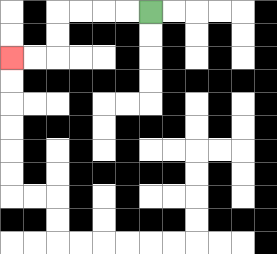{'start': '[6, 0]', 'end': '[0, 2]', 'path_directions': 'L,L,L,L,D,D,L,L', 'path_coordinates': '[[6, 0], [5, 0], [4, 0], [3, 0], [2, 0], [2, 1], [2, 2], [1, 2], [0, 2]]'}